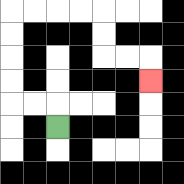{'start': '[2, 5]', 'end': '[6, 3]', 'path_directions': 'U,L,L,U,U,U,U,R,R,R,R,D,D,R,R,D', 'path_coordinates': '[[2, 5], [2, 4], [1, 4], [0, 4], [0, 3], [0, 2], [0, 1], [0, 0], [1, 0], [2, 0], [3, 0], [4, 0], [4, 1], [4, 2], [5, 2], [6, 2], [6, 3]]'}